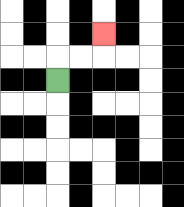{'start': '[2, 3]', 'end': '[4, 1]', 'path_directions': 'U,R,R,U', 'path_coordinates': '[[2, 3], [2, 2], [3, 2], [4, 2], [4, 1]]'}